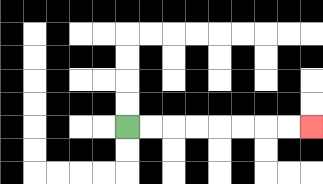{'start': '[5, 5]', 'end': '[13, 5]', 'path_directions': 'R,R,R,R,R,R,R,R', 'path_coordinates': '[[5, 5], [6, 5], [7, 5], [8, 5], [9, 5], [10, 5], [11, 5], [12, 5], [13, 5]]'}